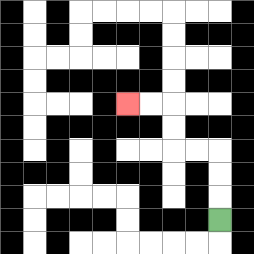{'start': '[9, 9]', 'end': '[5, 4]', 'path_directions': 'U,U,U,L,L,U,U,L,L', 'path_coordinates': '[[9, 9], [9, 8], [9, 7], [9, 6], [8, 6], [7, 6], [7, 5], [7, 4], [6, 4], [5, 4]]'}